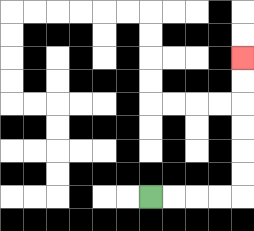{'start': '[6, 8]', 'end': '[10, 2]', 'path_directions': 'R,R,R,R,U,U,U,U,U,U', 'path_coordinates': '[[6, 8], [7, 8], [8, 8], [9, 8], [10, 8], [10, 7], [10, 6], [10, 5], [10, 4], [10, 3], [10, 2]]'}